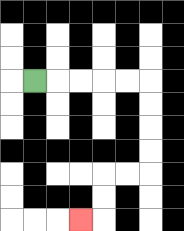{'start': '[1, 3]', 'end': '[3, 9]', 'path_directions': 'R,R,R,R,R,D,D,D,D,L,L,D,D,L', 'path_coordinates': '[[1, 3], [2, 3], [3, 3], [4, 3], [5, 3], [6, 3], [6, 4], [6, 5], [6, 6], [6, 7], [5, 7], [4, 7], [4, 8], [4, 9], [3, 9]]'}